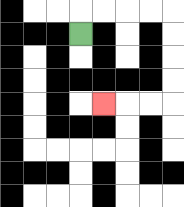{'start': '[3, 1]', 'end': '[4, 4]', 'path_directions': 'U,R,R,R,R,D,D,D,D,L,L,L', 'path_coordinates': '[[3, 1], [3, 0], [4, 0], [5, 0], [6, 0], [7, 0], [7, 1], [7, 2], [7, 3], [7, 4], [6, 4], [5, 4], [4, 4]]'}